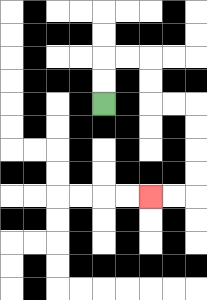{'start': '[4, 4]', 'end': '[6, 8]', 'path_directions': 'U,U,R,R,D,D,R,R,D,D,D,D,L,L', 'path_coordinates': '[[4, 4], [4, 3], [4, 2], [5, 2], [6, 2], [6, 3], [6, 4], [7, 4], [8, 4], [8, 5], [8, 6], [8, 7], [8, 8], [7, 8], [6, 8]]'}